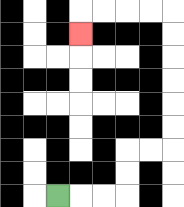{'start': '[2, 8]', 'end': '[3, 1]', 'path_directions': 'R,R,R,U,U,R,R,U,U,U,U,U,U,L,L,L,L,D', 'path_coordinates': '[[2, 8], [3, 8], [4, 8], [5, 8], [5, 7], [5, 6], [6, 6], [7, 6], [7, 5], [7, 4], [7, 3], [7, 2], [7, 1], [7, 0], [6, 0], [5, 0], [4, 0], [3, 0], [3, 1]]'}